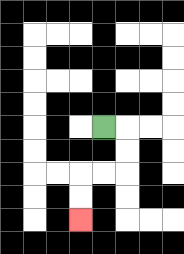{'start': '[4, 5]', 'end': '[3, 9]', 'path_directions': 'R,D,D,L,L,D,D', 'path_coordinates': '[[4, 5], [5, 5], [5, 6], [5, 7], [4, 7], [3, 7], [3, 8], [3, 9]]'}